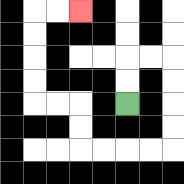{'start': '[5, 4]', 'end': '[3, 0]', 'path_directions': 'U,U,R,R,D,D,D,D,L,L,L,L,U,U,L,L,U,U,U,U,R,R', 'path_coordinates': '[[5, 4], [5, 3], [5, 2], [6, 2], [7, 2], [7, 3], [7, 4], [7, 5], [7, 6], [6, 6], [5, 6], [4, 6], [3, 6], [3, 5], [3, 4], [2, 4], [1, 4], [1, 3], [1, 2], [1, 1], [1, 0], [2, 0], [3, 0]]'}